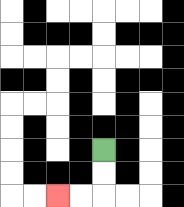{'start': '[4, 6]', 'end': '[2, 8]', 'path_directions': 'D,D,L,L', 'path_coordinates': '[[4, 6], [4, 7], [4, 8], [3, 8], [2, 8]]'}